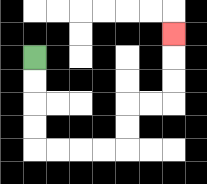{'start': '[1, 2]', 'end': '[7, 1]', 'path_directions': 'D,D,D,D,R,R,R,R,U,U,R,R,U,U,U', 'path_coordinates': '[[1, 2], [1, 3], [1, 4], [1, 5], [1, 6], [2, 6], [3, 6], [4, 6], [5, 6], [5, 5], [5, 4], [6, 4], [7, 4], [7, 3], [7, 2], [7, 1]]'}